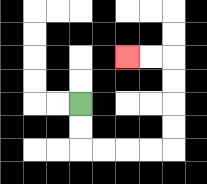{'start': '[3, 4]', 'end': '[5, 2]', 'path_directions': 'D,D,R,R,R,R,U,U,U,U,L,L', 'path_coordinates': '[[3, 4], [3, 5], [3, 6], [4, 6], [5, 6], [6, 6], [7, 6], [7, 5], [7, 4], [7, 3], [7, 2], [6, 2], [5, 2]]'}